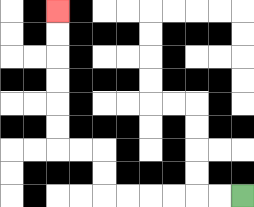{'start': '[10, 8]', 'end': '[2, 0]', 'path_directions': 'L,L,L,L,L,L,U,U,L,L,U,U,U,U,U,U', 'path_coordinates': '[[10, 8], [9, 8], [8, 8], [7, 8], [6, 8], [5, 8], [4, 8], [4, 7], [4, 6], [3, 6], [2, 6], [2, 5], [2, 4], [2, 3], [2, 2], [2, 1], [2, 0]]'}